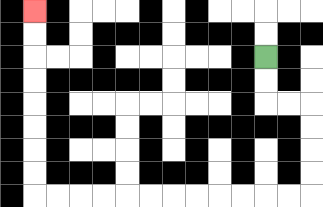{'start': '[11, 2]', 'end': '[1, 0]', 'path_directions': 'D,D,R,R,D,D,D,D,L,L,L,L,L,L,L,L,L,L,L,L,U,U,U,U,U,U,U,U', 'path_coordinates': '[[11, 2], [11, 3], [11, 4], [12, 4], [13, 4], [13, 5], [13, 6], [13, 7], [13, 8], [12, 8], [11, 8], [10, 8], [9, 8], [8, 8], [7, 8], [6, 8], [5, 8], [4, 8], [3, 8], [2, 8], [1, 8], [1, 7], [1, 6], [1, 5], [1, 4], [1, 3], [1, 2], [1, 1], [1, 0]]'}